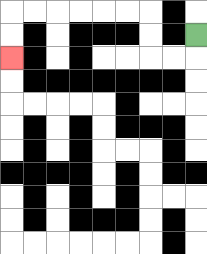{'start': '[8, 1]', 'end': '[0, 2]', 'path_directions': 'D,L,L,U,U,L,L,L,L,L,L,D,D', 'path_coordinates': '[[8, 1], [8, 2], [7, 2], [6, 2], [6, 1], [6, 0], [5, 0], [4, 0], [3, 0], [2, 0], [1, 0], [0, 0], [0, 1], [0, 2]]'}